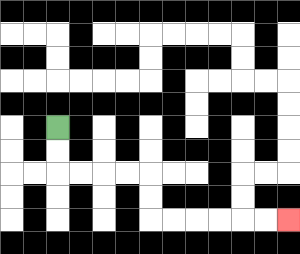{'start': '[2, 5]', 'end': '[12, 9]', 'path_directions': 'D,D,R,R,R,R,D,D,R,R,R,R,R,R', 'path_coordinates': '[[2, 5], [2, 6], [2, 7], [3, 7], [4, 7], [5, 7], [6, 7], [6, 8], [6, 9], [7, 9], [8, 9], [9, 9], [10, 9], [11, 9], [12, 9]]'}